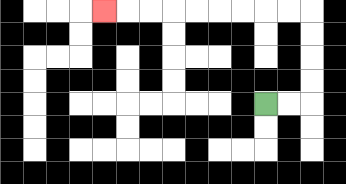{'start': '[11, 4]', 'end': '[4, 0]', 'path_directions': 'R,R,U,U,U,U,L,L,L,L,L,L,L,L,L', 'path_coordinates': '[[11, 4], [12, 4], [13, 4], [13, 3], [13, 2], [13, 1], [13, 0], [12, 0], [11, 0], [10, 0], [9, 0], [8, 0], [7, 0], [6, 0], [5, 0], [4, 0]]'}